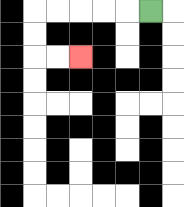{'start': '[6, 0]', 'end': '[3, 2]', 'path_directions': 'L,L,L,L,L,D,D,R,R', 'path_coordinates': '[[6, 0], [5, 0], [4, 0], [3, 0], [2, 0], [1, 0], [1, 1], [1, 2], [2, 2], [3, 2]]'}